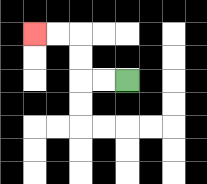{'start': '[5, 3]', 'end': '[1, 1]', 'path_directions': 'L,L,U,U,L,L', 'path_coordinates': '[[5, 3], [4, 3], [3, 3], [3, 2], [3, 1], [2, 1], [1, 1]]'}